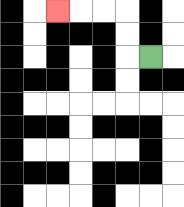{'start': '[6, 2]', 'end': '[2, 0]', 'path_directions': 'L,U,U,L,L,L', 'path_coordinates': '[[6, 2], [5, 2], [5, 1], [5, 0], [4, 0], [3, 0], [2, 0]]'}